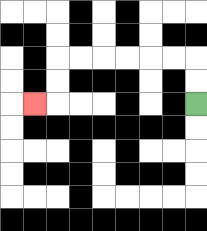{'start': '[8, 4]', 'end': '[1, 4]', 'path_directions': 'U,U,L,L,L,L,L,L,D,D,L', 'path_coordinates': '[[8, 4], [8, 3], [8, 2], [7, 2], [6, 2], [5, 2], [4, 2], [3, 2], [2, 2], [2, 3], [2, 4], [1, 4]]'}